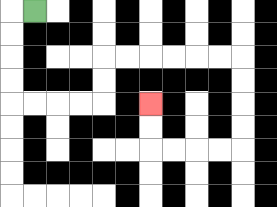{'start': '[1, 0]', 'end': '[6, 4]', 'path_directions': 'L,D,D,D,D,R,R,R,R,U,U,R,R,R,R,R,R,D,D,D,D,L,L,L,L,U,U', 'path_coordinates': '[[1, 0], [0, 0], [0, 1], [0, 2], [0, 3], [0, 4], [1, 4], [2, 4], [3, 4], [4, 4], [4, 3], [4, 2], [5, 2], [6, 2], [7, 2], [8, 2], [9, 2], [10, 2], [10, 3], [10, 4], [10, 5], [10, 6], [9, 6], [8, 6], [7, 6], [6, 6], [6, 5], [6, 4]]'}